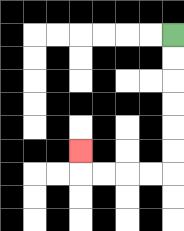{'start': '[7, 1]', 'end': '[3, 6]', 'path_directions': 'D,D,D,D,D,D,L,L,L,L,U', 'path_coordinates': '[[7, 1], [7, 2], [7, 3], [7, 4], [7, 5], [7, 6], [7, 7], [6, 7], [5, 7], [4, 7], [3, 7], [3, 6]]'}